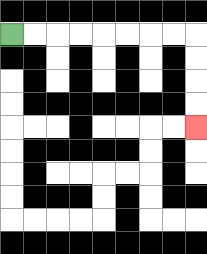{'start': '[0, 1]', 'end': '[8, 5]', 'path_directions': 'R,R,R,R,R,R,R,R,D,D,D,D', 'path_coordinates': '[[0, 1], [1, 1], [2, 1], [3, 1], [4, 1], [5, 1], [6, 1], [7, 1], [8, 1], [8, 2], [8, 3], [8, 4], [8, 5]]'}